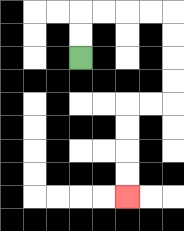{'start': '[3, 2]', 'end': '[5, 8]', 'path_directions': 'U,U,R,R,R,R,D,D,D,D,L,L,D,D,D,D', 'path_coordinates': '[[3, 2], [3, 1], [3, 0], [4, 0], [5, 0], [6, 0], [7, 0], [7, 1], [7, 2], [7, 3], [7, 4], [6, 4], [5, 4], [5, 5], [5, 6], [5, 7], [5, 8]]'}